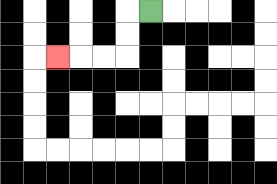{'start': '[6, 0]', 'end': '[2, 2]', 'path_directions': 'L,D,D,L,L,L', 'path_coordinates': '[[6, 0], [5, 0], [5, 1], [5, 2], [4, 2], [3, 2], [2, 2]]'}